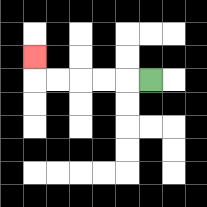{'start': '[6, 3]', 'end': '[1, 2]', 'path_directions': 'L,L,L,L,L,U', 'path_coordinates': '[[6, 3], [5, 3], [4, 3], [3, 3], [2, 3], [1, 3], [1, 2]]'}